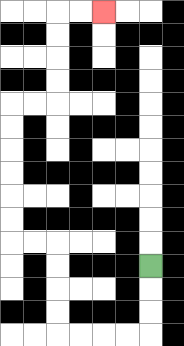{'start': '[6, 11]', 'end': '[4, 0]', 'path_directions': 'D,D,D,L,L,L,L,U,U,U,U,L,L,U,U,U,U,U,U,R,R,U,U,U,U,R,R', 'path_coordinates': '[[6, 11], [6, 12], [6, 13], [6, 14], [5, 14], [4, 14], [3, 14], [2, 14], [2, 13], [2, 12], [2, 11], [2, 10], [1, 10], [0, 10], [0, 9], [0, 8], [0, 7], [0, 6], [0, 5], [0, 4], [1, 4], [2, 4], [2, 3], [2, 2], [2, 1], [2, 0], [3, 0], [4, 0]]'}